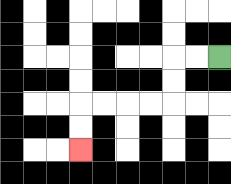{'start': '[9, 2]', 'end': '[3, 6]', 'path_directions': 'L,L,D,D,L,L,L,L,D,D', 'path_coordinates': '[[9, 2], [8, 2], [7, 2], [7, 3], [7, 4], [6, 4], [5, 4], [4, 4], [3, 4], [3, 5], [3, 6]]'}